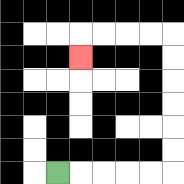{'start': '[2, 7]', 'end': '[3, 2]', 'path_directions': 'R,R,R,R,R,U,U,U,U,U,U,L,L,L,L,D', 'path_coordinates': '[[2, 7], [3, 7], [4, 7], [5, 7], [6, 7], [7, 7], [7, 6], [7, 5], [7, 4], [7, 3], [7, 2], [7, 1], [6, 1], [5, 1], [4, 1], [3, 1], [3, 2]]'}